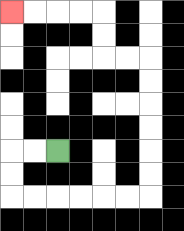{'start': '[2, 6]', 'end': '[0, 0]', 'path_directions': 'L,L,D,D,R,R,R,R,R,R,U,U,U,U,U,U,L,L,U,U,L,L,L,L', 'path_coordinates': '[[2, 6], [1, 6], [0, 6], [0, 7], [0, 8], [1, 8], [2, 8], [3, 8], [4, 8], [5, 8], [6, 8], [6, 7], [6, 6], [6, 5], [6, 4], [6, 3], [6, 2], [5, 2], [4, 2], [4, 1], [4, 0], [3, 0], [2, 0], [1, 0], [0, 0]]'}